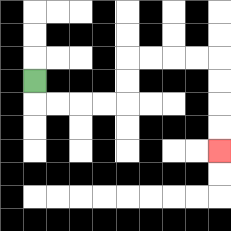{'start': '[1, 3]', 'end': '[9, 6]', 'path_directions': 'D,R,R,R,R,U,U,R,R,R,R,D,D,D,D', 'path_coordinates': '[[1, 3], [1, 4], [2, 4], [3, 4], [4, 4], [5, 4], [5, 3], [5, 2], [6, 2], [7, 2], [8, 2], [9, 2], [9, 3], [9, 4], [9, 5], [9, 6]]'}